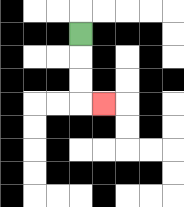{'start': '[3, 1]', 'end': '[4, 4]', 'path_directions': 'D,D,D,R', 'path_coordinates': '[[3, 1], [3, 2], [3, 3], [3, 4], [4, 4]]'}